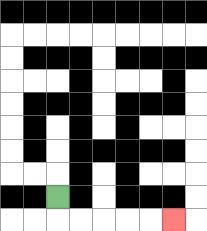{'start': '[2, 8]', 'end': '[7, 9]', 'path_directions': 'D,R,R,R,R,R', 'path_coordinates': '[[2, 8], [2, 9], [3, 9], [4, 9], [5, 9], [6, 9], [7, 9]]'}